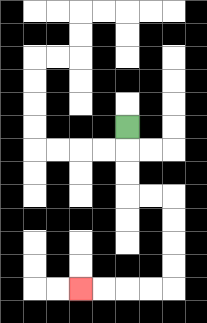{'start': '[5, 5]', 'end': '[3, 12]', 'path_directions': 'D,D,D,R,R,D,D,D,D,L,L,L,L', 'path_coordinates': '[[5, 5], [5, 6], [5, 7], [5, 8], [6, 8], [7, 8], [7, 9], [7, 10], [7, 11], [7, 12], [6, 12], [5, 12], [4, 12], [3, 12]]'}